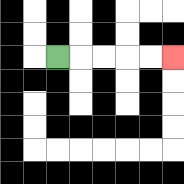{'start': '[2, 2]', 'end': '[7, 2]', 'path_directions': 'R,R,R,R,R', 'path_coordinates': '[[2, 2], [3, 2], [4, 2], [5, 2], [6, 2], [7, 2]]'}